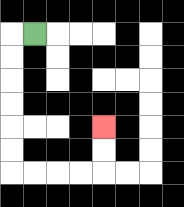{'start': '[1, 1]', 'end': '[4, 5]', 'path_directions': 'L,D,D,D,D,D,D,R,R,R,R,U,U', 'path_coordinates': '[[1, 1], [0, 1], [0, 2], [0, 3], [0, 4], [0, 5], [0, 6], [0, 7], [1, 7], [2, 7], [3, 7], [4, 7], [4, 6], [4, 5]]'}